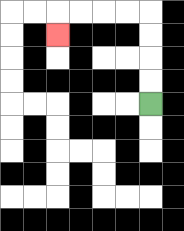{'start': '[6, 4]', 'end': '[2, 1]', 'path_directions': 'U,U,U,U,L,L,L,L,D', 'path_coordinates': '[[6, 4], [6, 3], [6, 2], [6, 1], [6, 0], [5, 0], [4, 0], [3, 0], [2, 0], [2, 1]]'}